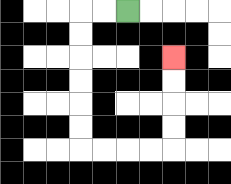{'start': '[5, 0]', 'end': '[7, 2]', 'path_directions': 'L,L,D,D,D,D,D,D,R,R,R,R,U,U,U,U', 'path_coordinates': '[[5, 0], [4, 0], [3, 0], [3, 1], [3, 2], [3, 3], [3, 4], [3, 5], [3, 6], [4, 6], [5, 6], [6, 6], [7, 6], [7, 5], [7, 4], [7, 3], [7, 2]]'}